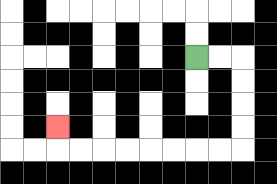{'start': '[8, 2]', 'end': '[2, 5]', 'path_directions': 'R,R,D,D,D,D,L,L,L,L,L,L,L,L,U', 'path_coordinates': '[[8, 2], [9, 2], [10, 2], [10, 3], [10, 4], [10, 5], [10, 6], [9, 6], [8, 6], [7, 6], [6, 6], [5, 6], [4, 6], [3, 6], [2, 6], [2, 5]]'}